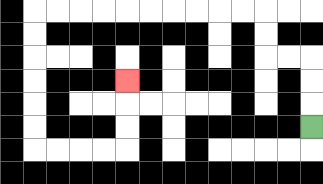{'start': '[13, 5]', 'end': '[5, 3]', 'path_directions': 'U,U,U,L,L,U,U,L,L,L,L,L,L,L,L,L,L,D,D,D,D,D,D,R,R,R,R,U,U,U', 'path_coordinates': '[[13, 5], [13, 4], [13, 3], [13, 2], [12, 2], [11, 2], [11, 1], [11, 0], [10, 0], [9, 0], [8, 0], [7, 0], [6, 0], [5, 0], [4, 0], [3, 0], [2, 0], [1, 0], [1, 1], [1, 2], [1, 3], [1, 4], [1, 5], [1, 6], [2, 6], [3, 6], [4, 6], [5, 6], [5, 5], [5, 4], [5, 3]]'}